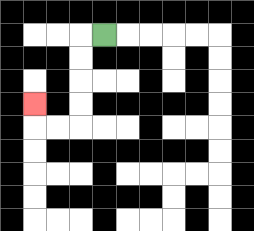{'start': '[4, 1]', 'end': '[1, 4]', 'path_directions': 'L,D,D,D,D,L,L,U', 'path_coordinates': '[[4, 1], [3, 1], [3, 2], [3, 3], [3, 4], [3, 5], [2, 5], [1, 5], [1, 4]]'}